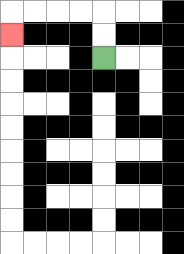{'start': '[4, 2]', 'end': '[0, 1]', 'path_directions': 'U,U,L,L,L,L,D', 'path_coordinates': '[[4, 2], [4, 1], [4, 0], [3, 0], [2, 0], [1, 0], [0, 0], [0, 1]]'}